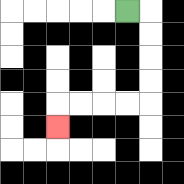{'start': '[5, 0]', 'end': '[2, 5]', 'path_directions': 'R,D,D,D,D,L,L,L,L,D', 'path_coordinates': '[[5, 0], [6, 0], [6, 1], [6, 2], [6, 3], [6, 4], [5, 4], [4, 4], [3, 4], [2, 4], [2, 5]]'}